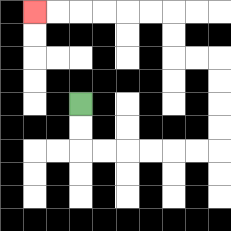{'start': '[3, 4]', 'end': '[1, 0]', 'path_directions': 'D,D,R,R,R,R,R,R,U,U,U,U,L,L,U,U,L,L,L,L,L,L', 'path_coordinates': '[[3, 4], [3, 5], [3, 6], [4, 6], [5, 6], [6, 6], [7, 6], [8, 6], [9, 6], [9, 5], [9, 4], [9, 3], [9, 2], [8, 2], [7, 2], [7, 1], [7, 0], [6, 0], [5, 0], [4, 0], [3, 0], [2, 0], [1, 0]]'}